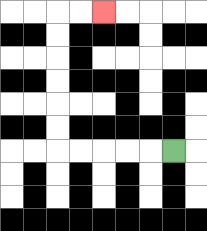{'start': '[7, 6]', 'end': '[4, 0]', 'path_directions': 'L,L,L,L,L,U,U,U,U,U,U,R,R', 'path_coordinates': '[[7, 6], [6, 6], [5, 6], [4, 6], [3, 6], [2, 6], [2, 5], [2, 4], [2, 3], [2, 2], [2, 1], [2, 0], [3, 0], [4, 0]]'}